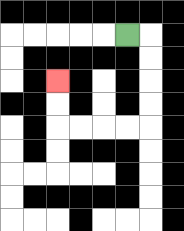{'start': '[5, 1]', 'end': '[2, 3]', 'path_directions': 'R,D,D,D,D,L,L,L,L,U,U', 'path_coordinates': '[[5, 1], [6, 1], [6, 2], [6, 3], [6, 4], [6, 5], [5, 5], [4, 5], [3, 5], [2, 5], [2, 4], [2, 3]]'}